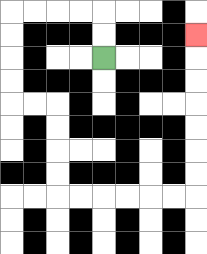{'start': '[4, 2]', 'end': '[8, 1]', 'path_directions': 'U,U,L,L,L,L,D,D,D,D,R,R,D,D,D,D,R,R,R,R,R,R,U,U,U,U,U,U,U', 'path_coordinates': '[[4, 2], [4, 1], [4, 0], [3, 0], [2, 0], [1, 0], [0, 0], [0, 1], [0, 2], [0, 3], [0, 4], [1, 4], [2, 4], [2, 5], [2, 6], [2, 7], [2, 8], [3, 8], [4, 8], [5, 8], [6, 8], [7, 8], [8, 8], [8, 7], [8, 6], [8, 5], [8, 4], [8, 3], [8, 2], [8, 1]]'}